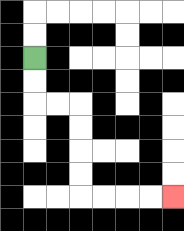{'start': '[1, 2]', 'end': '[7, 8]', 'path_directions': 'D,D,R,R,D,D,D,D,R,R,R,R', 'path_coordinates': '[[1, 2], [1, 3], [1, 4], [2, 4], [3, 4], [3, 5], [3, 6], [3, 7], [3, 8], [4, 8], [5, 8], [6, 8], [7, 8]]'}